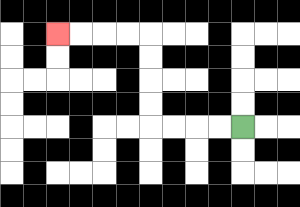{'start': '[10, 5]', 'end': '[2, 1]', 'path_directions': 'L,L,L,L,U,U,U,U,L,L,L,L', 'path_coordinates': '[[10, 5], [9, 5], [8, 5], [7, 5], [6, 5], [6, 4], [6, 3], [6, 2], [6, 1], [5, 1], [4, 1], [3, 1], [2, 1]]'}